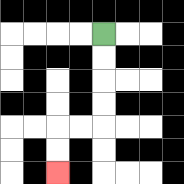{'start': '[4, 1]', 'end': '[2, 7]', 'path_directions': 'D,D,D,D,L,L,D,D', 'path_coordinates': '[[4, 1], [4, 2], [4, 3], [4, 4], [4, 5], [3, 5], [2, 5], [2, 6], [2, 7]]'}